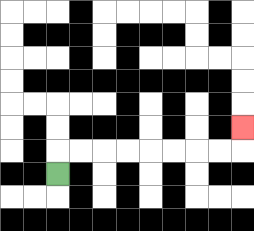{'start': '[2, 7]', 'end': '[10, 5]', 'path_directions': 'U,R,R,R,R,R,R,R,R,U', 'path_coordinates': '[[2, 7], [2, 6], [3, 6], [4, 6], [5, 6], [6, 6], [7, 6], [8, 6], [9, 6], [10, 6], [10, 5]]'}